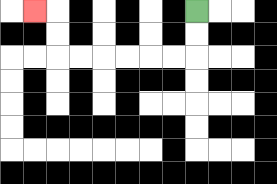{'start': '[8, 0]', 'end': '[1, 0]', 'path_directions': 'D,D,L,L,L,L,L,L,U,U,L', 'path_coordinates': '[[8, 0], [8, 1], [8, 2], [7, 2], [6, 2], [5, 2], [4, 2], [3, 2], [2, 2], [2, 1], [2, 0], [1, 0]]'}